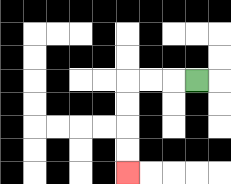{'start': '[8, 3]', 'end': '[5, 7]', 'path_directions': 'L,L,L,D,D,D,D', 'path_coordinates': '[[8, 3], [7, 3], [6, 3], [5, 3], [5, 4], [5, 5], [5, 6], [5, 7]]'}